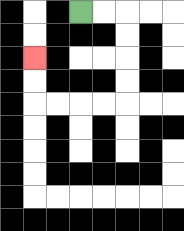{'start': '[3, 0]', 'end': '[1, 2]', 'path_directions': 'R,R,D,D,D,D,L,L,L,L,U,U', 'path_coordinates': '[[3, 0], [4, 0], [5, 0], [5, 1], [5, 2], [5, 3], [5, 4], [4, 4], [3, 4], [2, 4], [1, 4], [1, 3], [1, 2]]'}